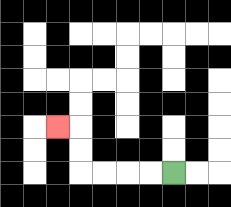{'start': '[7, 7]', 'end': '[2, 5]', 'path_directions': 'L,L,L,L,U,U,L', 'path_coordinates': '[[7, 7], [6, 7], [5, 7], [4, 7], [3, 7], [3, 6], [3, 5], [2, 5]]'}